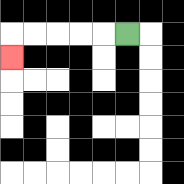{'start': '[5, 1]', 'end': '[0, 2]', 'path_directions': 'L,L,L,L,L,D', 'path_coordinates': '[[5, 1], [4, 1], [3, 1], [2, 1], [1, 1], [0, 1], [0, 2]]'}